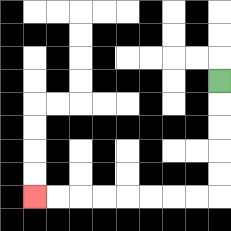{'start': '[9, 3]', 'end': '[1, 8]', 'path_directions': 'D,D,D,D,D,L,L,L,L,L,L,L,L', 'path_coordinates': '[[9, 3], [9, 4], [9, 5], [9, 6], [9, 7], [9, 8], [8, 8], [7, 8], [6, 8], [5, 8], [4, 8], [3, 8], [2, 8], [1, 8]]'}